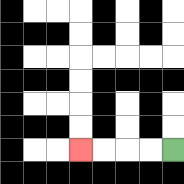{'start': '[7, 6]', 'end': '[3, 6]', 'path_directions': 'L,L,L,L', 'path_coordinates': '[[7, 6], [6, 6], [5, 6], [4, 6], [3, 6]]'}